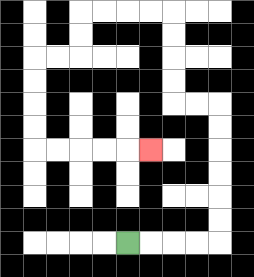{'start': '[5, 10]', 'end': '[6, 6]', 'path_directions': 'R,R,R,R,U,U,U,U,U,U,L,L,U,U,U,U,L,L,L,L,D,D,L,L,D,D,D,D,R,R,R,R,R', 'path_coordinates': '[[5, 10], [6, 10], [7, 10], [8, 10], [9, 10], [9, 9], [9, 8], [9, 7], [9, 6], [9, 5], [9, 4], [8, 4], [7, 4], [7, 3], [7, 2], [7, 1], [7, 0], [6, 0], [5, 0], [4, 0], [3, 0], [3, 1], [3, 2], [2, 2], [1, 2], [1, 3], [1, 4], [1, 5], [1, 6], [2, 6], [3, 6], [4, 6], [5, 6], [6, 6]]'}